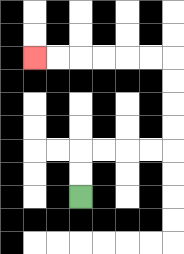{'start': '[3, 8]', 'end': '[1, 2]', 'path_directions': 'U,U,R,R,R,R,U,U,U,U,L,L,L,L,L,L', 'path_coordinates': '[[3, 8], [3, 7], [3, 6], [4, 6], [5, 6], [6, 6], [7, 6], [7, 5], [7, 4], [7, 3], [7, 2], [6, 2], [5, 2], [4, 2], [3, 2], [2, 2], [1, 2]]'}